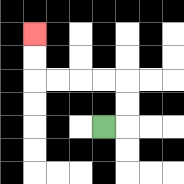{'start': '[4, 5]', 'end': '[1, 1]', 'path_directions': 'R,U,U,L,L,L,L,U,U', 'path_coordinates': '[[4, 5], [5, 5], [5, 4], [5, 3], [4, 3], [3, 3], [2, 3], [1, 3], [1, 2], [1, 1]]'}